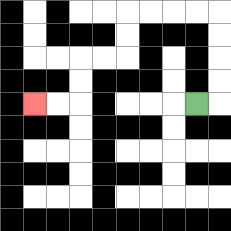{'start': '[8, 4]', 'end': '[1, 4]', 'path_directions': 'R,U,U,U,U,L,L,L,L,D,D,L,L,D,D,L,L', 'path_coordinates': '[[8, 4], [9, 4], [9, 3], [9, 2], [9, 1], [9, 0], [8, 0], [7, 0], [6, 0], [5, 0], [5, 1], [5, 2], [4, 2], [3, 2], [3, 3], [3, 4], [2, 4], [1, 4]]'}